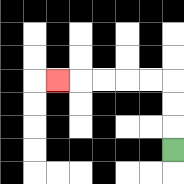{'start': '[7, 6]', 'end': '[2, 3]', 'path_directions': 'U,U,U,L,L,L,L,L', 'path_coordinates': '[[7, 6], [7, 5], [7, 4], [7, 3], [6, 3], [5, 3], [4, 3], [3, 3], [2, 3]]'}